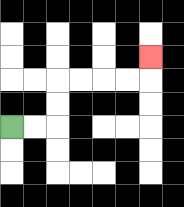{'start': '[0, 5]', 'end': '[6, 2]', 'path_directions': 'R,R,U,U,R,R,R,R,U', 'path_coordinates': '[[0, 5], [1, 5], [2, 5], [2, 4], [2, 3], [3, 3], [4, 3], [5, 3], [6, 3], [6, 2]]'}